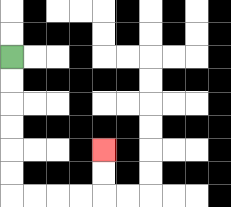{'start': '[0, 2]', 'end': '[4, 6]', 'path_directions': 'D,D,D,D,D,D,R,R,R,R,U,U', 'path_coordinates': '[[0, 2], [0, 3], [0, 4], [0, 5], [0, 6], [0, 7], [0, 8], [1, 8], [2, 8], [3, 8], [4, 8], [4, 7], [4, 6]]'}